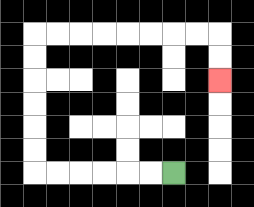{'start': '[7, 7]', 'end': '[9, 3]', 'path_directions': 'L,L,L,L,L,L,U,U,U,U,U,U,R,R,R,R,R,R,R,R,D,D', 'path_coordinates': '[[7, 7], [6, 7], [5, 7], [4, 7], [3, 7], [2, 7], [1, 7], [1, 6], [1, 5], [1, 4], [1, 3], [1, 2], [1, 1], [2, 1], [3, 1], [4, 1], [5, 1], [6, 1], [7, 1], [8, 1], [9, 1], [9, 2], [9, 3]]'}